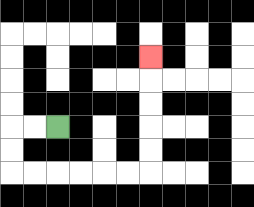{'start': '[2, 5]', 'end': '[6, 2]', 'path_directions': 'L,L,D,D,R,R,R,R,R,R,U,U,U,U,U', 'path_coordinates': '[[2, 5], [1, 5], [0, 5], [0, 6], [0, 7], [1, 7], [2, 7], [3, 7], [4, 7], [5, 7], [6, 7], [6, 6], [6, 5], [6, 4], [6, 3], [6, 2]]'}